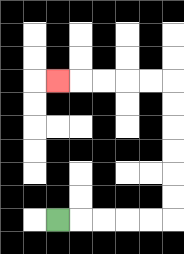{'start': '[2, 9]', 'end': '[2, 3]', 'path_directions': 'R,R,R,R,R,U,U,U,U,U,U,L,L,L,L,L', 'path_coordinates': '[[2, 9], [3, 9], [4, 9], [5, 9], [6, 9], [7, 9], [7, 8], [7, 7], [7, 6], [7, 5], [7, 4], [7, 3], [6, 3], [5, 3], [4, 3], [3, 3], [2, 3]]'}